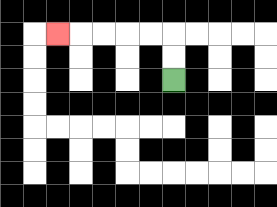{'start': '[7, 3]', 'end': '[2, 1]', 'path_directions': 'U,U,L,L,L,L,L', 'path_coordinates': '[[7, 3], [7, 2], [7, 1], [6, 1], [5, 1], [4, 1], [3, 1], [2, 1]]'}